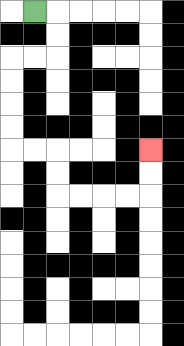{'start': '[1, 0]', 'end': '[6, 6]', 'path_directions': 'R,D,D,L,L,D,D,D,D,R,R,D,D,R,R,R,R,U,U', 'path_coordinates': '[[1, 0], [2, 0], [2, 1], [2, 2], [1, 2], [0, 2], [0, 3], [0, 4], [0, 5], [0, 6], [1, 6], [2, 6], [2, 7], [2, 8], [3, 8], [4, 8], [5, 8], [6, 8], [6, 7], [6, 6]]'}